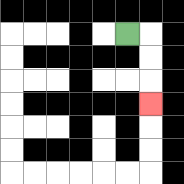{'start': '[5, 1]', 'end': '[6, 4]', 'path_directions': 'R,D,D,D', 'path_coordinates': '[[5, 1], [6, 1], [6, 2], [6, 3], [6, 4]]'}